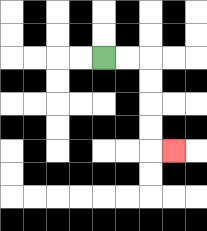{'start': '[4, 2]', 'end': '[7, 6]', 'path_directions': 'R,R,D,D,D,D,R', 'path_coordinates': '[[4, 2], [5, 2], [6, 2], [6, 3], [6, 4], [6, 5], [6, 6], [7, 6]]'}